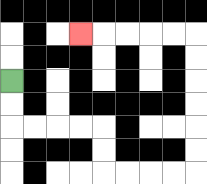{'start': '[0, 3]', 'end': '[3, 1]', 'path_directions': 'D,D,R,R,R,R,D,D,R,R,R,R,U,U,U,U,U,U,L,L,L,L,L', 'path_coordinates': '[[0, 3], [0, 4], [0, 5], [1, 5], [2, 5], [3, 5], [4, 5], [4, 6], [4, 7], [5, 7], [6, 7], [7, 7], [8, 7], [8, 6], [8, 5], [8, 4], [8, 3], [8, 2], [8, 1], [7, 1], [6, 1], [5, 1], [4, 1], [3, 1]]'}